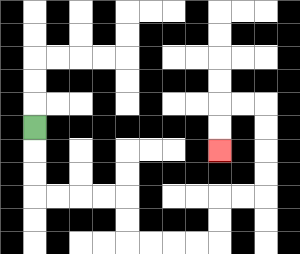{'start': '[1, 5]', 'end': '[9, 6]', 'path_directions': 'D,D,D,R,R,R,R,D,D,R,R,R,R,U,U,R,R,U,U,U,U,L,L,D,D', 'path_coordinates': '[[1, 5], [1, 6], [1, 7], [1, 8], [2, 8], [3, 8], [4, 8], [5, 8], [5, 9], [5, 10], [6, 10], [7, 10], [8, 10], [9, 10], [9, 9], [9, 8], [10, 8], [11, 8], [11, 7], [11, 6], [11, 5], [11, 4], [10, 4], [9, 4], [9, 5], [9, 6]]'}